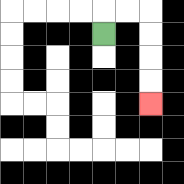{'start': '[4, 1]', 'end': '[6, 4]', 'path_directions': 'U,R,R,D,D,D,D', 'path_coordinates': '[[4, 1], [4, 0], [5, 0], [6, 0], [6, 1], [6, 2], [6, 3], [6, 4]]'}